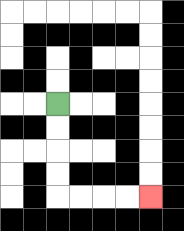{'start': '[2, 4]', 'end': '[6, 8]', 'path_directions': 'D,D,D,D,R,R,R,R', 'path_coordinates': '[[2, 4], [2, 5], [2, 6], [2, 7], [2, 8], [3, 8], [4, 8], [5, 8], [6, 8]]'}